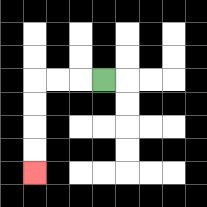{'start': '[4, 3]', 'end': '[1, 7]', 'path_directions': 'L,L,L,D,D,D,D', 'path_coordinates': '[[4, 3], [3, 3], [2, 3], [1, 3], [1, 4], [1, 5], [1, 6], [1, 7]]'}